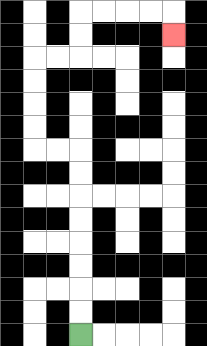{'start': '[3, 14]', 'end': '[7, 1]', 'path_directions': 'U,U,U,U,U,U,U,U,L,L,U,U,U,U,R,R,U,U,R,R,R,R,D', 'path_coordinates': '[[3, 14], [3, 13], [3, 12], [3, 11], [3, 10], [3, 9], [3, 8], [3, 7], [3, 6], [2, 6], [1, 6], [1, 5], [1, 4], [1, 3], [1, 2], [2, 2], [3, 2], [3, 1], [3, 0], [4, 0], [5, 0], [6, 0], [7, 0], [7, 1]]'}